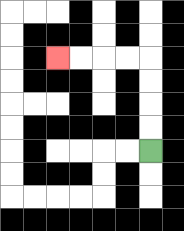{'start': '[6, 6]', 'end': '[2, 2]', 'path_directions': 'U,U,U,U,L,L,L,L', 'path_coordinates': '[[6, 6], [6, 5], [6, 4], [6, 3], [6, 2], [5, 2], [4, 2], [3, 2], [2, 2]]'}